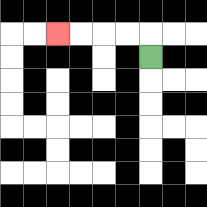{'start': '[6, 2]', 'end': '[2, 1]', 'path_directions': 'U,L,L,L,L', 'path_coordinates': '[[6, 2], [6, 1], [5, 1], [4, 1], [3, 1], [2, 1]]'}